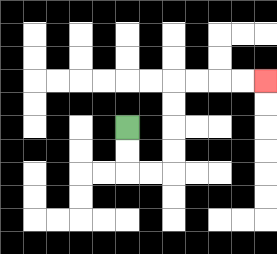{'start': '[5, 5]', 'end': '[11, 3]', 'path_directions': 'D,D,R,R,U,U,U,U,R,R,R,R', 'path_coordinates': '[[5, 5], [5, 6], [5, 7], [6, 7], [7, 7], [7, 6], [7, 5], [7, 4], [7, 3], [8, 3], [9, 3], [10, 3], [11, 3]]'}